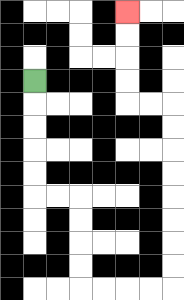{'start': '[1, 3]', 'end': '[5, 0]', 'path_directions': 'D,D,D,D,D,R,R,D,D,D,D,R,R,R,R,U,U,U,U,U,U,U,U,L,L,U,U,U,U', 'path_coordinates': '[[1, 3], [1, 4], [1, 5], [1, 6], [1, 7], [1, 8], [2, 8], [3, 8], [3, 9], [3, 10], [3, 11], [3, 12], [4, 12], [5, 12], [6, 12], [7, 12], [7, 11], [7, 10], [7, 9], [7, 8], [7, 7], [7, 6], [7, 5], [7, 4], [6, 4], [5, 4], [5, 3], [5, 2], [5, 1], [5, 0]]'}